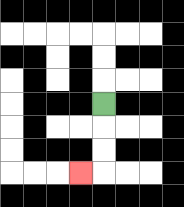{'start': '[4, 4]', 'end': '[3, 7]', 'path_directions': 'D,D,D,L', 'path_coordinates': '[[4, 4], [4, 5], [4, 6], [4, 7], [3, 7]]'}